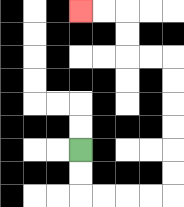{'start': '[3, 6]', 'end': '[3, 0]', 'path_directions': 'D,D,R,R,R,R,U,U,U,U,U,U,L,L,U,U,L,L', 'path_coordinates': '[[3, 6], [3, 7], [3, 8], [4, 8], [5, 8], [6, 8], [7, 8], [7, 7], [7, 6], [7, 5], [7, 4], [7, 3], [7, 2], [6, 2], [5, 2], [5, 1], [5, 0], [4, 0], [3, 0]]'}